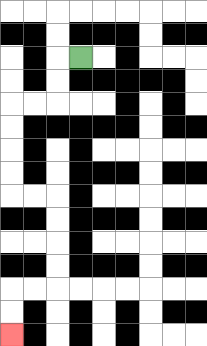{'start': '[3, 2]', 'end': '[0, 14]', 'path_directions': 'L,D,D,L,L,D,D,D,D,R,R,D,D,D,D,L,L,D,D', 'path_coordinates': '[[3, 2], [2, 2], [2, 3], [2, 4], [1, 4], [0, 4], [0, 5], [0, 6], [0, 7], [0, 8], [1, 8], [2, 8], [2, 9], [2, 10], [2, 11], [2, 12], [1, 12], [0, 12], [0, 13], [0, 14]]'}